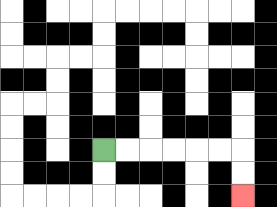{'start': '[4, 6]', 'end': '[10, 8]', 'path_directions': 'R,R,R,R,R,R,D,D', 'path_coordinates': '[[4, 6], [5, 6], [6, 6], [7, 6], [8, 6], [9, 6], [10, 6], [10, 7], [10, 8]]'}